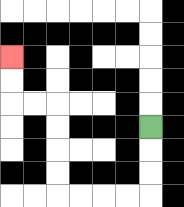{'start': '[6, 5]', 'end': '[0, 2]', 'path_directions': 'D,D,D,L,L,L,L,U,U,U,U,L,L,U,U', 'path_coordinates': '[[6, 5], [6, 6], [6, 7], [6, 8], [5, 8], [4, 8], [3, 8], [2, 8], [2, 7], [2, 6], [2, 5], [2, 4], [1, 4], [0, 4], [0, 3], [0, 2]]'}